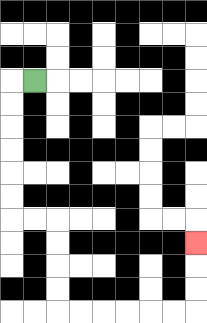{'start': '[1, 3]', 'end': '[8, 10]', 'path_directions': 'L,D,D,D,D,D,D,R,R,D,D,D,D,R,R,R,R,R,R,U,U,U', 'path_coordinates': '[[1, 3], [0, 3], [0, 4], [0, 5], [0, 6], [0, 7], [0, 8], [0, 9], [1, 9], [2, 9], [2, 10], [2, 11], [2, 12], [2, 13], [3, 13], [4, 13], [5, 13], [6, 13], [7, 13], [8, 13], [8, 12], [8, 11], [8, 10]]'}